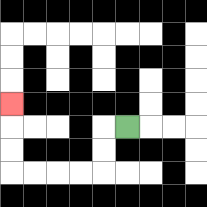{'start': '[5, 5]', 'end': '[0, 4]', 'path_directions': 'L,D,D,L,L,L,L,U,U,U', 'path_coordinates': '[[5, 5], [4, 5], [4, 6], [4, 7], [3, 7], [2, 7], [1, 7], [0, 7], [0, 6], [0, 5], [0, 4]]'}